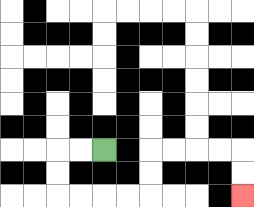{'start': '[4, 6]', 'end': '[10, 8]', 'path_directions': 'L,L,D,D,R,R,R,R,U,U,R,R,R,R,D,D', 'path_coordinates': '[[4, 6], [3, 6], [2, 6], [2, 7], [2, 8], [3, 8], [4, 8], [5, 8], [6, 8], [6, 7], [6, 6], [7, 6], [8, 6], [9, 6], [10, 6], [10, 7], [10, 8]]'}